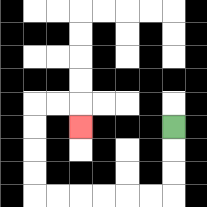{'start': '[7, 5]', 'end': '[3, 5]', 'path_directions': 'D,D,D,L,L,L,L,L,L,U,U,U,U,R,R,D', 'path_coordinates': '[[7, 5], [7, 6], [7, 7], [7, 8], [6, 8], [5, 8], [4, 8], [3, 8], [2, 8], [1, 8], [1, 7], [1, 6], [1, 5], [1, 4], [2, 4], [3, 4], [3, 5]]'}